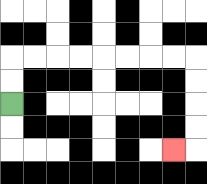{'start': '[0, 4]', 'end': '[7, 6]', 'path_directions': 'U,U,R,R,R,R,R,R,R,R,D,D,D,D,L', 'path_coordinates': '[[0, 4], [0, 3], [0, 2], [1, 2], [2, 2], [3, 2], [4, 2], [5, 2], [6, 2], [7, 2], [8, 2], [8, 3], [8, 4], [8, 5], [8, 6], [7, 6]]'}